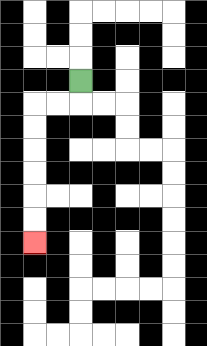{'start': '[3, 3]', 'end': '[1, 10]', 'path_directions': 'D,L,L,D,D,D,D,D,D', 'path_coordinates': '[[3, 3], [3, 4], [2, 4], [1, 4], [1, 5], [1, 6], [1, 7], [1, 8], [1, 9], [1, 10]]'}